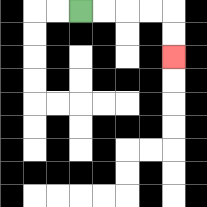{'start': '[3, 0]', 'end': '[7, 2]', 'path_directions': 'R,R,R,R,D,D', 'path_coordinates': '[[3, 0], [4, 0], [5, 0], [6, 0], [7, 0], [7, 1], [7, 2]]'}